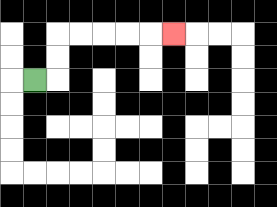{'start': '[1, 3]', 'end': '[7, 1]', 'path_directions': 'R,U,U,R,R,R,R,R', 'path_coordinates': '[[1, 3], [2, 3], [2, 2], [2, 1], [3, 1], [4, 1], [5, 1], [6, 1], [7, 1]]'}